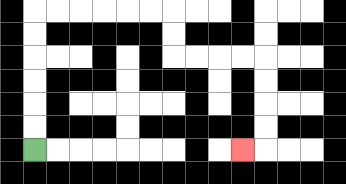{'start': '[1, 6]', 'end': '[10, 6]', 'path_directions': 'U,U,U,U,U,U,R,R,R,R,R,R,D,D,R,R,R,R,D,D,D,D,L', 'path_coordinates': '[[1, 6], [1, 5], [1, 4], [1, 3], [1, 2], [1, 1], [1, 0], [2, 0], [3, 0], [4, 0], [5, 0], [6, 0], [7, 0], [7, 1], [7, 2], [8, 2], [9, 2], [10, 2], [11, 2], [11, 3], [11, 4], [11, 5], [11, 6], [10, 6]]'}